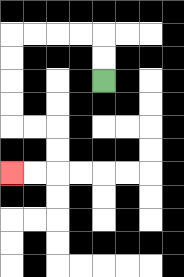{'start': '[4, 3]', 'end': '[0, 7]', 'path_directions': 'U,U,L,L,L,L,D,D,D,D,R,R,D,D,L,L', 'path_coordinates': '[[4, 3], [4, 2], [4, 1], [3, 1], [2, 1], [1, 1], [0, 1], [0, 2], [0, 3], [0, 4], [0, 5], [1, 5], [2, 5], [2, 6], [2, 7], [1, 7], [0, 7]]'}